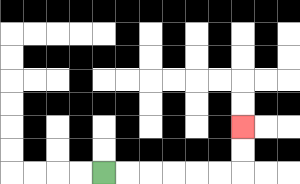{'start': '[4, 7]', 'end': '[10, 5]', 'path_directions': 'R,R,R,R,R,R,U,U', 'path_coordinates': '[[4, 7], [5, 7], [6, 7], [7, 7], [8, 7], [9, 7], [10, 7], [10, 6], [10, 5]]'}